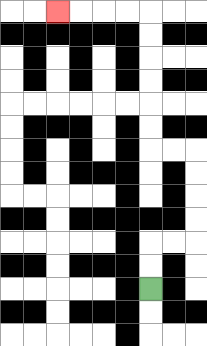{'start': '[6, 12]', 'end': '[2, 0]', 'path_directions': 'U,U,R,R,U,U,U,U,L,L,U,U,U,U,U,U,L,L,L,L', 'path_coordinates': '[[6, 12], [6, 11], [6, 10], [7, 10], [8, 10], [8, 9], [8, 8], [8, 7], [8, 6], [7, 6], [6, 6], [6, 5], [6, 4], [6, 3], [6, 2], [6, 1], [6, 0], [5, 0], [4, 0], [3, 0], [2, 0]]'}